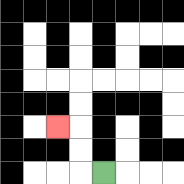{'start': '[4, 7]', 'end': '[2, 5]', 'path_directions': 'L,U,U,L', 'path_coordinates': '[[4, 7], [3, 7], [3, 6], [3, 5], [2, 5]]'}